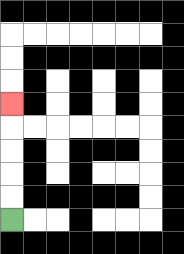{'start': '[0, 9]', 'end': '[0, 4]', 'path_directions': 'U,U,U,U,U', 'path_coordinates': '[[0, 9], [0, 8], [0, 7], [0, 6], [0, 5], [0, 4]]'}